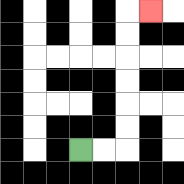{'start': '[3, 6]', 'end': '[6, 0]', 'path_directions': 'R,R,U,U,U,U,U,U,R', 'path_coordinates': '[[3, 6], [4, 6], [5, 6], [5, 5], [5, 4], [5, 3], [5, 2], [5, 1], [5, 0], [6, 0]]'}